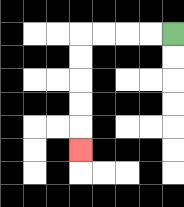{'start': '[7, 1]', 'end': '[3, 6]', 'path_directions': 'L,L,L,L,D,D,D,D,D', 'path_coordinates': '[[7, 1], [6, 1], [5, 1], [4, 1], [3, 1], [3, 2], [3, 3], [3, 4], [3, 5], [3, 6]]'}